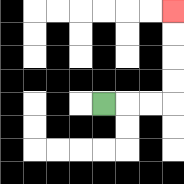{'start': '[4, 4]', 'end': '[7, 0]', 'path_directions': 'R,R,R,U,U,U,U', 'path_coordinates': '[[4, 4], [5, 4], [6, 4], [7, 4], [7, 3], [7, 2], [7, 1], [7, 0]]'}